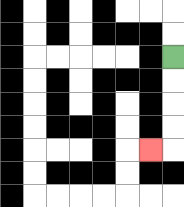{'start': '[7, 2]', 'end': '[6, 6]', 'path_directions': 'D,D,D,D,L', 'path_coordinates': '[[7, 2], [7, 3], [7, 4], [7, 5], [7, 6], [6, 6]]'}